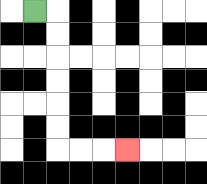{'start': '[1, 0]', 'end': '[5, 6]', 'path_directions': 'R,D,D,D,D,D,D,R,R,R', 'path_coordinates': '[[1, 0], [2, 0], [2, 1], [2, 2], [2, 3], [2, 4], [2, 5], [2, 6], [3, 6], [4, 6], [5, 6]]'}